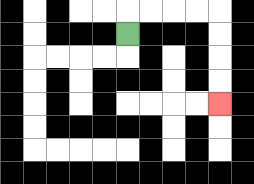{'start': '[5, 1]', 'end': '[9, 4]', 'path_directions': 'U,R,R,R,R,D,D,D,D', 'path_coordinates': '[[5, 1], [5, 0], [6, 0], [7, 0], [8, 0], [9, 0], [9, 1], [9, 2], [9, 3], [9, 4]]'}